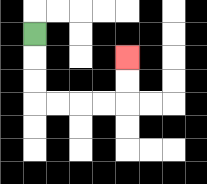{'start': '[1, 1]', 'end': '[5, 2]', 'path_directions': 'D,D,D,R,R,R,R,U,U', 'path_coordinates': '[[1, 1], [1, 2], [1, 3], [1, 4], [2, 4], [3, 4], [4, 4], [5, 4], [5, 3], [5, 2]]'}